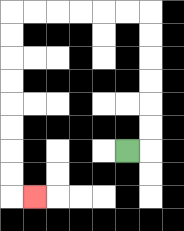{'start': '[5, 6]', 'end': '[1, 8]', 'path_directions': 'R,U,U,U,U,U,U,L,L,L,L,L,L,D,D,D,D,D,D,D,D,R', 'path_coordinates': '[[5, 6], [6, 6], [6, 5], [6, 4], [6, 3], [6, 2], [6, 1], [6, 0], [5, 0], [4, 0], [3, 0], [2, 0], [1, 0], [0, 0], [0, 1], [0, 2], [0, 3], [0, 4], [0, 5], [0, 6], [0, 7], [0, 8], [1, 8]]'}